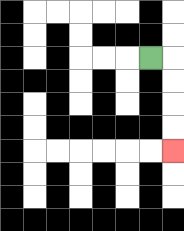{'start': '[6, 2]', 'end': '[7, 6]', 'path_directions': 'R,D,D,D,D', 'path_coordinates': '[[6, 2], [7, 2], [7, 3], [7, 4], [7, 5], [7, 6]]'}